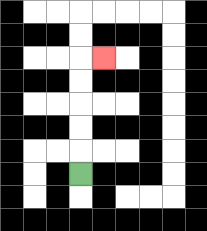{'start': '[3, 7]', 'end': '[4, 2]', 'path_directions': 'U,U,U,U,U,R', 'path_coordinates': '[[3, 7], [3, 6], [3, 5], [3, 4], [3, 3], [3, 2], [4, 2]]'}